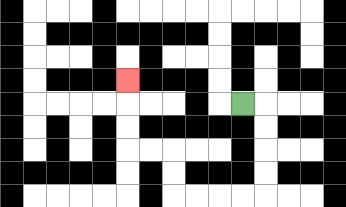{'start': '[10, 4]', 'end': '[5, 3]', 'path_directions': 'R,D,D,D,D,L,L,L,L,U,U,L,L,U,U,U', 'path_coordinates': '[[10, 4], [11, 4], [11, 5], [11, 6], [11, 7], [11, 8], [10, 8], [9, 8], [8, 8], [7, 8], [7, 7], [7, 6], [6, 6], [5, 6], [5, 5], [5, 4], [5, 3]]'}